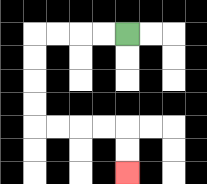{'start': '[5, 1]', 'end': '[5, 7]', 'path_directions': 'L,L,L,L,D,D,D,D,R,R,R,R,D,D', 'path_coordinates': '[[5, 1], [4, 1], [3, 1], [2, 1], [1, 1], [1, 2], [1, 3], [1, 4], [1, 5], [2, 5], [3, 5], [4, 5], [5, 5], [5, 6], [5, 7]]'}